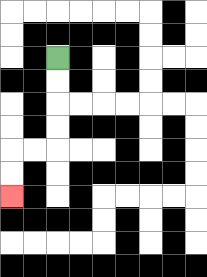{'start': '[2, 2]', 'end': '[0, 8]', 'path_directions': 'D,D,D,D,L,L,D,D', 'path_coordinates': '[[2, 2], [2, 3], [2, 4], [2, 5], [2, 6], [1, 6], [0, 6], [0, 7], [0, 8]]'}